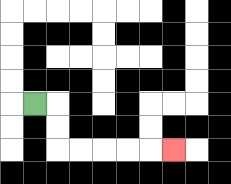{'start': '[1, 4]', 'end': '[7, 6]', 'path_directions': 'R,D,D,R,R,R,R,R', 'path_coordinates': '[[1, 4], [2, 4], [2, 5], [2, 6], [3, 6], [4, 6], [5, 6], [6, 6], [7, 6]]'}